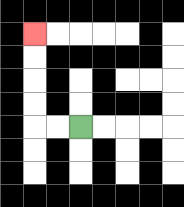{'start': '[3, 5]', 'end': '[1, 1]', 'path_directions': 'L,L,U,U,U,U', 'path_coordinates': '[[3, 5], [2, 5], [1, 5], [1, 4], [1, 3], [1, 2], [1, 1]]'}